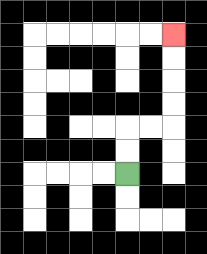{'start': '[5, 7]', 'end': '[7, 1]', 'path_directions': 'U,U,R,R,U,U,U,U', 'path_coordinates': '[[5, 7], [5, 6], [5, 5], [6, 5], [7, 5], [7, 4], [7, 3], [7, 2], [7, 1]]'}